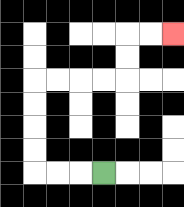{'start': '[4, 7]', 'end': '[7, 1]', 'path_directions': 'L,L,L,U,U,U,U,R,R,R,R,U,U,R,R', 'path_coordinates': '[[4, 7], [3, 7], [2, 7], [1, 7], [1, 6], [1, 5], [1, 4], [1, 3], [2, 3], [3, 3], [4, 3], [5, 3], [5, 2], [5, 1], [6, 1], [7, 1]]'}